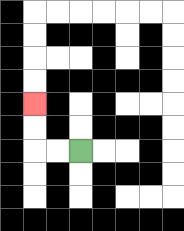{'start': '[3, 6]', 'end': '[1, 4]', 'path_directions': 'L,L,U,U', 'path_coordinates': '[[3, 6], [2, 6], [1, 6], [1, 5], [1, 4]]'}